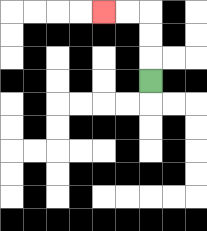{'start': '[6, 3]', 'end': '[4, 0]', 'path_directions': 'U,U,U,L,L', 'path_coordinates': '[[6, 3], [6, 2], [6, 1], [6, 0], [5, 0], [4, 0]]'}